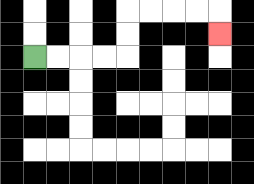{'start': '[1, 2]', 'end': '[9, 1]', 'path_directions': 'R,R,R,R,U,U,R,R,R,R,D', 'path_coordinates': '[[1, 2], [2, 2], [3, 2], [4, 2], [5, 2], [5, 1], [5, 0], [6, 0], [7, 0], [8, 0], [9, 0], [9, 1]]'}